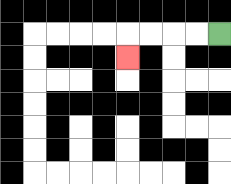{'start': '[9, 1]', 'end': '[5, 2]', 'path_directions': 'L,L,L,L,D', 'path_coordinates': '[[9, 1], [8, 1], [7, 1], [6, 1], [5, 1], [5, 2]]'}